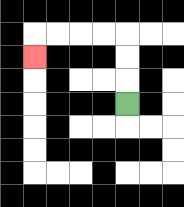{'start': '[5, 4]', 'end': '[1, 2]', 'path_directions': 'U,U,U,L,L,L,L,D', 'path_coordinates': '[[5, 4], [5, 3], [5, 2], [5, 1], [4, 1], [3, 1], [2, 1], [1, 1], [1, 2]]'}